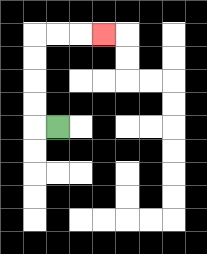{'start': '[2, 5]', 'end': '[4, 1]', 'path_directions': 'L,U,U,U,U,R,R,R', 'path_coordinates': '[[2, 5], [1, 5], [1, 4], [1, 3], [1, 2], [1, 1], [2, 1], [3, 1], [4, 1]]'}